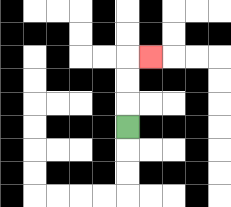{'start': '[5, 5]', 'end': '[6, 2]', 'path_directions': 'U,U,U,R', 'path_coordinates': '[[5, 5], [5, 4], [5, 3], [5, 2], [6, 2]]'}